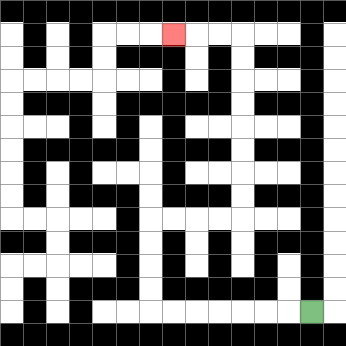{'start': '[13, 13]', 'end': '[7, 1]', 'path_directions': 'L,L,L,L,L,L,L,U,U,U,U,R,R,R,R,U,U,U,U,U,U,U,U,L,L,L', 'path_coordinates': '[[13, 13], [12, 13], [11, 13], [10, 13], [9, 13], [8, 13], [7, 13], [6, 13], [6, 12], [6, 11], [6, 10], [6, 9], [7, 9], [8, 9], [9, 9], [10, 9], [10, 8], [10, 7], [10, 6], [10, 5], [10, 4], [10, 3], [10, 2], [10, 1], [9, 1], [8, 1], [7, 1]]'}